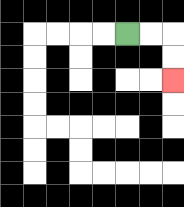{'start': '[5, 1]', 'end': '[7, 3]', 'path_directions': 'R,R,D,D', 'path_coordinates': '[[5, 1], [6, 1], [7, 1], [7, 2], [7, 3]]'}